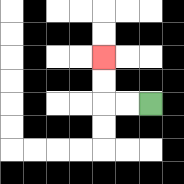{'start': '[6, 4]', 'end': '[4, 2]', 'path_directions': 'L,L,U,U', 'path_coordinates': '[[6, 4], [5, 4], [4, 4], [4, 3], [4, 2]]'}